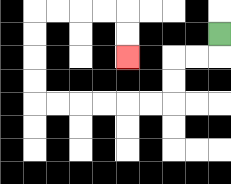{'start': '[9, 1]', 'end': '[5, 2]', 'path_directions': 'D,L,L,D,D,L,L,L,L,L,L,U,U,U,U,R,R,R,R,D,D', 'path_coordinates': '[[9, 1], [9, 2], [8, 2], [7, 2], [7, 3], [7, 4], [6, 4], [5, 4], [4, 4], [3, 4], [2, 4], [1, 4], [1, 3], [1, 2], [1, 1], [1, 0], [2, 0], [3, 0], [4, 0], [5, 0], [5, 1], [5, 2]]'}